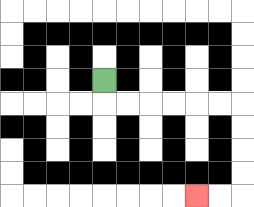{'start': '[4, 3]', 'end': '[8, 8]', 'path_directions': 'D,R,R,R,R,R,R,D,D,D,D,L,L', 'path_coordinates': '[[4, 3], [4, 4], [5, 4], [6, 4], [7, 4], [8, 4], [9, 4], [10, 4], [10, 5], [10, 6], [10, 7], [10, 8], [9, 8], [8, 8]]'}